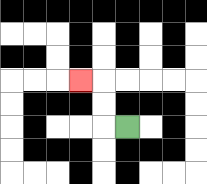{'start': '[5, 5]', 'end': '[3, 3]', 'path_directions': 'L,U,U,L', 'path_coordinates': '[[5, 5], [4, 5], [4, 4], [4, 3], [3, 3]]'}